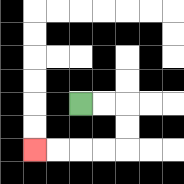{'start': '[3, 4]', 'end': '[1, 6]', 'path_directions': 'R,R,D,D,L,L,L,L', 'path_coordinates': '[[3, 4], [4, 4], [5, 4], [5, 5], [5, 6], [4, 6], [3, 6], [2, 6], [1, 6]]'}